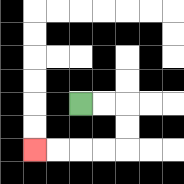{'start': '[3, 4]', 'end': '[1, 6]', 'path_directions': 'R,R,D,D,L,L,L,L', 'path_coordinates': '[[3, 4], [4, 4], [5, 4], [5, 5], [5, 6], [4, 6], [3, 6], [2, 6], [1, 6]]'}